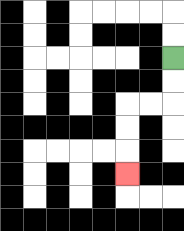{'start': '[7, 2]', 'end': '[5, 7]', 'path_directions': 'D,D,L,L,D,D,D', 'path_coordinates': '[[7, 2], [7, 3], [7, 4], [6, 4], [5, 4], [5, 5], [5, 6], [5, 7]]'}